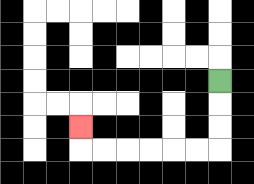{'start': '[9, 3]', 'end': '[3, 5]', 'path_directions': 'D,D,D,L,L,L,L,L,L,U', 'path_coordinates': '[[9, 3], [9, 4], [9, 5], [9, 6], [8, 6], [7, 6], [6, 6], [5, 6], [4, 6], [3, 6], [3, 5]]'}